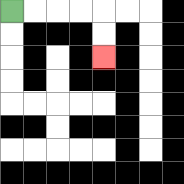{'start': '[0, 0]', 'end': '[4, 2]', 'path_directions': 'R,R,R,R,D,D', 'path_coordinates': '[[0, 0], [1, 0], [2, 0], [3, 0], [4, 0], [4, 1], [4, 2]]'}